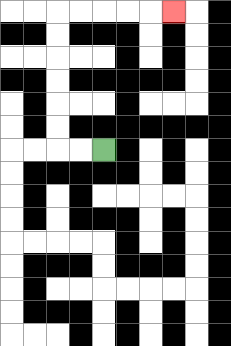{'start': '[4, 6]', 'end': '[7, 0]', 'path_directions': 'L,L,U,U,U,U,U,U,R,R,R,R,R', 'path_coordinates': '[[4, 6], [3, 6], [2, 6], [2, 5], [2, 4], [2, 3], [2, 2], [2, 1], [2, 0], [3, 0], [4, 0], [5, 0], [6, 0], [7, 0]]'}